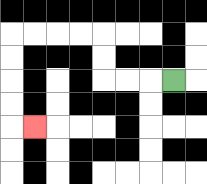{'start': '[7, 3]', 'end': '[1, 5]', 'path_directions': 'L,L,L,U,U,L,L,L,L,D,D,D,D,R', 'path_coordinates': '[[7, 3], [6, 3], [5, 3], [4, 3], [4, 2], [4, 1], [3, 1], [2, 1], [1, 1], [0, 1], [0, 2], [0, 3], [0, 4], [0, 5], [1, 5]]'}